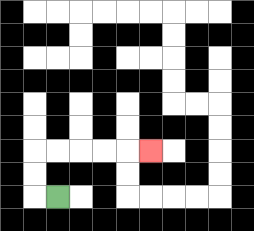{'start': '[2, 8]', 'end': '[6, 6]', 'path_directions': 'L,U,U,R,R,R,R,R', 'path_coordinates': '[[2, 8], [1, 8], [1, 7], [1, 6], [2, 6], [3, 6], [4, 6], [5, 6], [6, 6]]'}